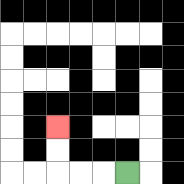{'start': '[5, 7]', 'end': '[2, 5]', 'path_directions': 'L,L,L,U,U', 'path_coordinates': '[[5, 7], [4, 7], [3, 7], [2, 7], [2, 6], [2, 5]]'}